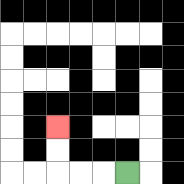{'start': '[5, 7]', 'end': '[2, 5]', 'path_directions': 'L,L,L,U,U', 'path_coordinates': '[[5, 7], [4, 7], [3, 7], [2, 7], [2, 6], [2, 5]]'}